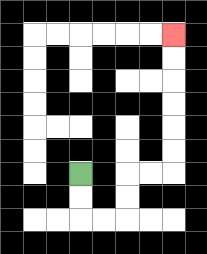{'start': '[3, 7]', 'end': '[7, 1]', 'path_directions': 'D,D,R,R,U,U,R,R,U,U,U,U,U,U', 'path_coordinates': '[[3, 7], [3, 8], [3, 9], [4, 9], [5, 9], [5, 8], [5, 7], [6, 7], [7, 7], [7, 6], [7, 5], [7, 4], [7, 3], [7, 2], [7, 1]]'}